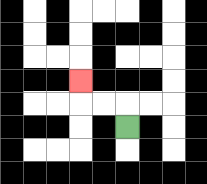{'start': '[5, 5]', 'end': '[3, 3]', 'path_directions': 'U,L,L,U', 'path_coordinates': '[[5, 5], [5, 4], [4, 4], [3, 4], [3, 3]]'}